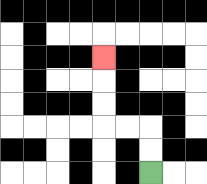{'start': '[6, 7]', 'end': '[4, 2]', 'path_directions': 'U,U,L,L,U,U,U', 'path_coordinates': '[[6, 7], [6, 6], [6, 5], [5, 5], [4, 5], [4, 4], [4, 3], [4, 2]]'}